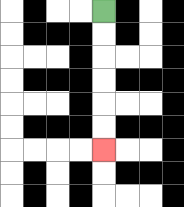{'start': '[4, 0]', 'end': '[4, 6]', 'path_directions': 'D,D,D,D,D,D', 'path_coordinates': '[[4, 0], [4, 1], [4, 2], [4, 3], [4, 4], [4, 5], [4, 6]]'}